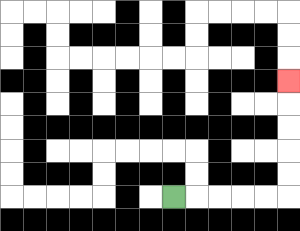{'start': '[7, 8]', 'end': '[12, 3]', 'path_directions': 'R,R,R,R,R,U,U,U,U,U', 'path_coordinates': '[[7, 8], [8, 8], [9, 8], [10, 8], [11, 8], [12, 8], [12, 7], [12, 6], [12, 5], [12, 4], [12, 3]]'}